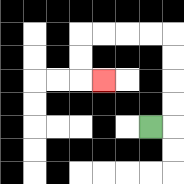{'start': '[6, 5]', 'end': '[4, 3]', 'path_directions': 'R,U,U,U,U,L,L,L,L,D,D,R', 'path_coordinates': '[[6, 5], [7, 5], [7, 4], [7, 3], [7, 2], [7, 1], [6, 1], [5, 1], [4, 1], [3, 1], [3, 2], [3, 3], [4, 3]]'}